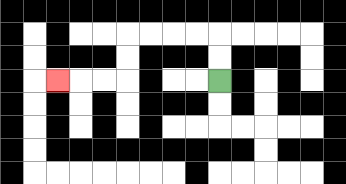{'start': '[9, 3]', 'end': '[2, 3]', 'path_directions': 'U,U,L,L,L,L,D,D,L,L,L', 'path_coordinates': '[[9, 3], [9, 2], [9, 1], [8, 1], [7, 1], [6, 1], [5, 1], [5, 2], [5, 3], [4, 3], [3, 3], [2, 3]]'}